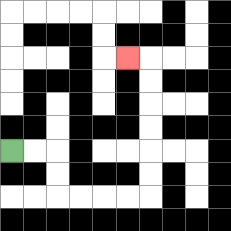{'start': '[0, 6]', 'end': '[5, 2]', 'path_directions': 'R,R,D,D,R,R,R,R,U,U,U,U,U,U,L', 'path_coordinates': '[[0, 6], [1, 6], [2, 6], [2, 7], [2, 8], [3, 8], [4, 8], [5, 8], [6, 8], [6, 7], [6, 6], [6, 5], [6, 4], [6, 3], [6, 2], [5, 2]]'}